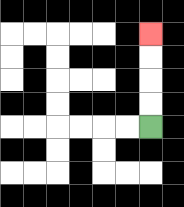{'start': '[6, 5]', 'end': '[6, 1]', 'path_directions': 'U,U,U,U', 'path_coordinates': '[[6, 5], [6, 4], [6, 3], [6, 2], [6, 1]]'}